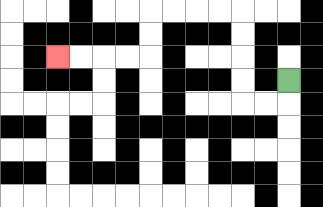{'start': '[12, 3]', 'end': '[2, 2]', 'path_directions': 'D,L,L,U,U,U,U,L,L,L,L,D,D,L,L,L,L', 'path_coordinates': '[[12, 3], [12, 4], [11, 4], [10, 4], [10, 3], [10, 2], [10, 1], [10, 0], [9, 0], [8, 0], [7, 0], [6, 0], [6, 1], [6, 2], [5, 2], [4, 2], [3, 2], [2, 2]]'}